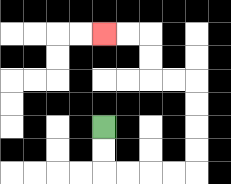{'start': '[4, 5]', 'end': '[4, 1]', 'path_directions': 'D,D,R,R,R,R,U,U,U,U,L,L,U,U,L,L', 'path_coordinates': '[[4, 5], [4, 6], [4, 7], [5, 7], [6, 7], [7, 7], [8, 7], [8, 6], [8, 5], [8, 4], [8, 3], [7, 3], [6, 3], [6, 2], [6, 1], [5, 1], [4, 1]]'}